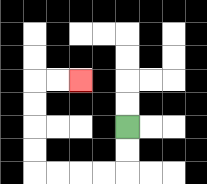{'start': '[5, 5]', 'end': '[3, 3]', 'path_directions': 'D,D,L,L,L,L,U,U,U,U,R,R', 'path_coordinates': '[[5, 5], [5, 6], [5, 7], [4, 7], [3, 7], [2, 7], [1, 7], [1, 6], [1, 5], [1, 4], [1, 3], [2, 3], [3, 3]]'}